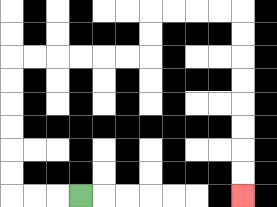{'start': '[3, 8]', 'end': '[10, 8]', 'path_directions': 'L,L,L,U,U,U,U,U,U,R,R,R,R,R,R,U,U,R,R,R,R,D,D,D,D,D,D,D,D', 'path_coordinates': '[[3, 8], [2, 8], [1, 8], [0, 8], [0, 7], [0, 6], [0, 5], [0, 4], [0, 3], [0, 2], [1, 2], [2, 2], [3, 2], [4, 2], [5, 2], [6, 2], [6, 1], [6, 0], [7, 0], [8, 0], [9, 0], [10, 0], [10, 1], [10, 2], [10, 3], [10, 4], [10, 5], [10, 6], [10, 7], [10, 8]]'}